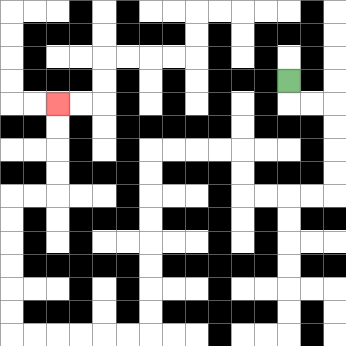{'start': '[12, 3]', 'end': '[2, 4]', 'path_directions': 'D,R,R,D,D,D,D,L,L,L,L,U,U,L,L,L,L,D,D,D,D,D,D,D,D,L,L,L,L,L,L,U,U,U,U,U,U,R,R,U,U,U,U', 'path_coordinates': '[[12, 3], [12, 4], [13, 4], [14, 4], [14, 5], [14, 6], [14, 7], [14, 8], [13, 8], [12, 8], [11, 8], [10, 8], [10, 7], [10, 6], [9, 6], [8, 6], [7, 6], [6, 6], [6, 7], [6, 8], [6, 9], [6, 10], [6, 11], [6, 12], [6, 13], [6, 14], [5, 14], [4, 14], [3, 14], [2, 14], [1, 14], [0, 14], [0, 13], [0, 12], [0, 11], [0, 10], [0, 9], [0, 8], [1, 8], [2, 8], [2, 7], [2, 6], [2, 5], [2, 4]]'}